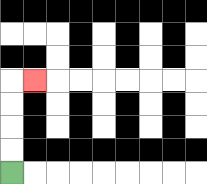{'start': '[0, 7]', 'end': '[1, 3]', 'path_directions': 'U,U,U,U,R', 'path_coordinates': '[[0, 7], [0, 6], [0, 5], [0, 4], [0, 3], [1, 3]]'}